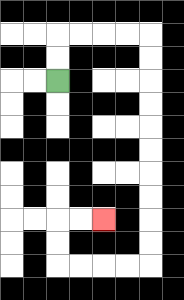{'start': '[2, 3]', 'end': '[4, 9]', 'path_directions': 'U,U,R,R,R,R,D,D,D,D,D,D,D,D,D,D,L,L,L,L,U,U,R,R', 'path_coordinates': '[[2, 3], [2, 2], [2, 1], [3, 1], [4, 1], [5, 1], [6, 1], [6, 2], [6, 3], [6, 4], [6, 5], [6, 6], [6, 7], [6, 8], [6, 9], [6, 10], [6, 11], [5, 11], [4, 11], [3, 11], [2, 11], [2, 10], [2, 9], [3, 9], [4, 9]]'}